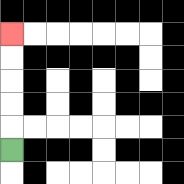{'start': '[0, 6]', 'end': '[0, 1]', 'path_directions': 'U,U,U,U,U', 'path_coordinates': '[[0, 6], [0, 5], [0, 4], [0, 3], [0, 2], [0, 1]]'}